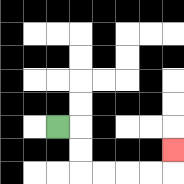{'start': '[2, 5]', 'end': '[7, 6]', 'path_directions': 'R,D,D,R,R,R,R,U', 'path_coordinates': '[[2, 5], [3, 5], [3, 6], [3, 7], [4, 7], [5, 7], [6, 7], [7, 7], [7, 6]]'}